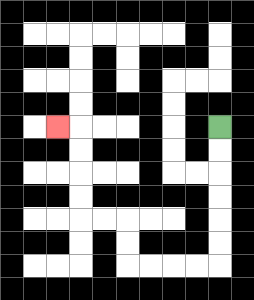{'start': '[9, 5]', 'end': '[2, 5]', 'path_directions': 'D,D,D,D,D,D,L,L,L,L,U,U,L,L,U,U,U,U,L', 'path_coordinates': '[[9, 5], [9, 6], [9, 7], [9, 8], [9, 9], [9, 10], [9, 11], [8, 11], [7, 11], [6, 11], [5, 11], [5, 10], [5, 9], [4, 9], [3, 9], [3, 8], [3, 7], [3, 6], [3, 5], [2, 5]]'}